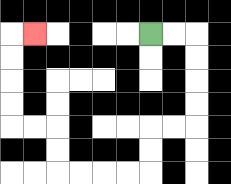{'start': '[6, 1]', 'end': '[1, 1]', 'path_directions': 'R,R,D,D,D,D,L,L,D,D,L,L,L,L,U,U,L,L,U,U,U,U,R', 'path_coordinates': '[[6, 1], [7, 1], [8, 1], [8, 2], [8, 3], [8, 4], [8, 5], [7, 5], [6, 5], [6, 6], [6, 7], [5, 7], [4, 7], [3, 7], [2, 7], [2, 6], [2, 5], [1, 5], [0, 5], [0, 4], [0, 3], [0, 2], [0, 1], [1, 1]]'}